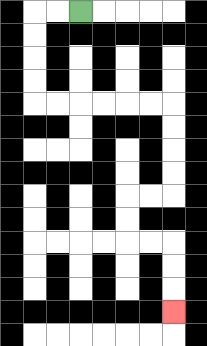{'start': '[3, 0]', 'end': '[7, 13]', 'path_directions': 'L,L,D,D,D,D,R,R,R,R,R,R,D,D,D,D,L,L,D,D,R,R,D,D,D', 'path_coordinates': '[[3, 0], [2, 0], [1, 0], [1, 1], [1, 2], [1, 3], [1, 4], [2, 4], [3, 4], [4, 4], [5, 4], [6, 4], [7, 4], [7, 5], [7, 6], [7, 7], [7, 8], [6, 8], [5, 8], [5, 9], [5, 10], [6, 10], [7, 10], [7, 11], [7, 12], [7, 13]]'}